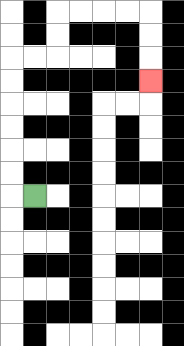{'start': '[1, 8]', 'end': '[6, 3]', 'path_directions': 'L,U,U,U,U,U,U,R,R,U,U,R,R,R,R,D,D,D', 'path_coordinates': '[[1, 8], [0, 8], [0, 7], [0, 6], [0, 5], [0, 4], [0, 3], [0, 2], [1, 2], [2, 2], [2, 1], [2, 0], [3, 0], [4, 0], [5, 0], [6, 0], [6, 1], [6, 2], [6, 3]]'}